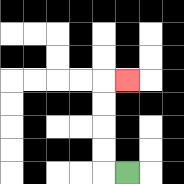{'start': '[5, 7]', 'end': '[5, 3]', 'path_directions': 'L,U,U,U,U,R', 'path_coordinates': '[[5, 7], [4, 7], [4, 6], [4, 5], [4, 4], [4, 3], [5, 3]]'}